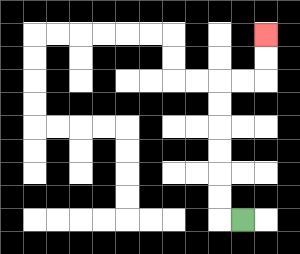{'start': '[10, 9]', 'end': '[11, 1]', 'path_directions': 'L,U,U,U,U,U,U,R,R,U,U', 'path_coordinates': '[[10, 9], [9, 9], [9, 8], [9, 7], [9, 6], [9, 5], [9, 4], [9, 3], [10, 3], [11, 3], [11, 2], [11, 1]]'}